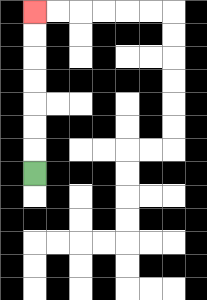{'start': '[1, 7]', 'end': '[1, 0]', 'path_directions': 'U,U,U,U,U,U,U', 'path_coordinates': '[[1, 7], [1, 6], [1, 5], [1, 4], [1, 3], [1, 2], [1, 1], [1, 0]]'}